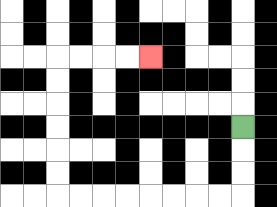{'start': '[10, 5]', 'end': '[6, 2]', 'path_directions': 'D,D,D,L,L,L,L,L,L,L,L,U,U,U,U,U,U,R,R,R,R', 'path_coordinates': '[[10, 5], [10, 6], [10, 7], [10, 8], [9, 8], [8, 8], [7, 8], [6, 8], [5, 8], [4, 8], [3, 8], [2, 8], [2, 7], [2, 6], [2, 5], [2, 4], [2, 3], [2, 2], [3, 2], [4, 2], [5, 2], [6, 2]]'}